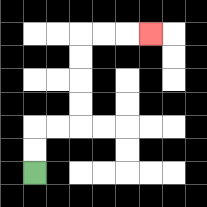{'start': '[1, 7]', 'end': '[6, 1]', 'path_directions': 'U,U,R,R,U,U,U,U,R,R,R', 'path_coordinates': '[[1, 7], [1, 6], [1, 5], [2, 5], [3, 5], [3, 4], [3, 3], [3, 2], [3, 1], [4, 1], [5, 1], [6, 1]]'}